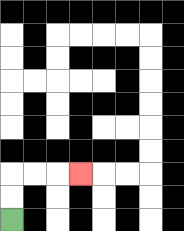{'start': '[0, 9]', 'end': '[3, 7]', 'path_directions': 'U,U,R,R,R', 'path_coordinates': '[[0, 9], [0, 8], [0, 7], [1, 7], [2, 7], [3, 7]]'}